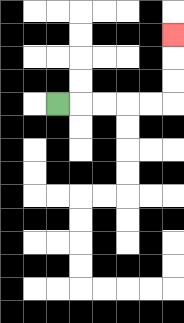{'start': '[2, 4]', 'end': '[7, 1]', 'path_directions': 'R,R,R,R,R,U,U,U', 'path_coordinates': '[[2, 4], [3, 4], [4, 4], [5, 4], [6, 4], [7, 4], [7, 3], [7, 2], [7, 1]]'}